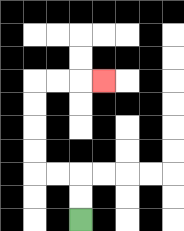{'start': '[3, 9]', 'end': '[4, 3]', 'path_directions': 'U,U,L,L,U,U,U,U,R,R,R', 'path_coordinates': '[[3, 9], [3, 8], [3, 7], [2, 7], [1, 7], [1, 6], [1, 5], [1, 4], [1, 3], [2, 3], [3, 3], [4, 3]]'}